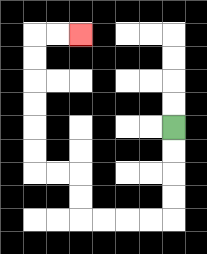{'start': '[7, 5]', 'end': '[3, 1]', 'path_directions': 'D,D,D,D,L,L,L,L,U,U,L,L,U,U,U,U,U,U,R,R', 'path_coordinates': '[[7, 5], [7, 6], [7, 7], [7, 8], [7, 9], [6, 9], [5, 9], [4, 9], [3, 9], [3, 8], [3, 7], [2, 7], [1, 7], [1, 6], [1, 5], [1, 4], [1, 3], [1, 2], [1, 1], [2, 1], [3, 1]]'}